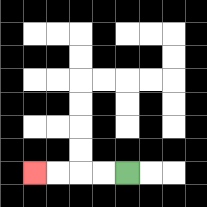{'start': '[5, 7]', 'end': '[1, 7]', 'path_directions': 'L,L,L,L', 'path_coordinates': '[[5, 7], [4, 7], [3, 7], [2, 7], [1, 7]]'}